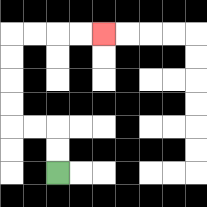{'start': '[2, 7]', 'end': '[4, 1]', 'path_directions': 'U,U,L,L,U,U,U,U,R,R,R,R', 'path_coordinates': '[[2, 7], [2, 6], [2, 5], [1, 5], [0, 5], [0, 4], [0, 3], [0, 2], [0, 1], [1, 1], [2, 1], [3, 1], [4, 1]]'}